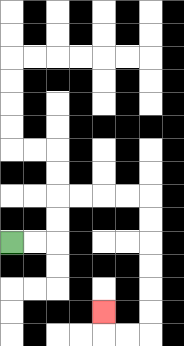{'start': '[0, 10]', 'end': '[4, 13]', 'path_directions': 'R,R,U,U,R,R,R,R,D,D,D,D,D,D,L,L,U', 'path_coordinates': '[[0, 10], [1, 10], [2, 10], [2, 9], [2, 8], [3, 8], [4, 8], [5, 8], [6, 8], [6, 9], [6, 10], [6, 11], [6, 12], [6, 13], [6, 14], [5, 14], [4, 14], [4, 13]]'}